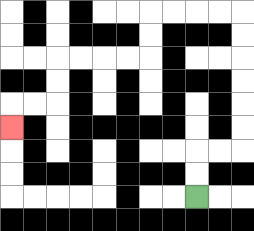{'start': '[8, 8]', 'end': '[0, 5]', 'path_directions': 'U,U,R,R,U,U,U,U,U,U,L,L,L,L,D,D,L,L,L,L,D,D,L,L,D', 'path_coordinates': '[[8, 8], [8, 7], [8, 6], [9, 6], [10, 6], [10, 5], [10, 4], [10, 3], [10, 2], [10, 1], [10, 0], [9, 0], [8, 0], [7, 0], [6, 0], [6, 1], [6, 2], [5, 2], [4, 2], [3, 2], [2, 2], [2, 3], [2, 4], [1, 4], [0, 4], [0, 5]]'}